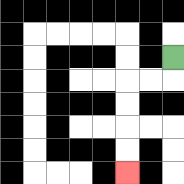{'start': '[7, 2]', 'end': '[5, 7]', 'path_directions': 'D,L,L,D,D,D,D', 'path_coordinates': '[[7, 2], [7, 3], [6, 3], [5, 3], [5, 4], [5, 5], [5, 6], [5, 7]]'}